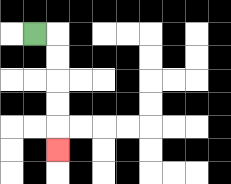{'start': '[1, 1]', 'end': '[2, 6]', 'path_directions': 'R,D,D,D,D,D', 'path_coordinates': '[[1, 1], [2, 1], [2, 2], [2, 3], [2, 4], [2, 5], [2, 6]]'}